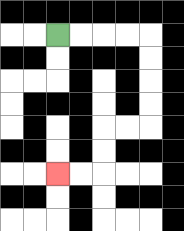{'start': '[2, 1]', 'end': '[2, 7]', 'path_directions': 'R,R,R,R,D,D,D,D,L,L,D,D,L,L', 'path_coordinates': '[[2, 1], [3, 1], [4, 1], [5, 1], [6, 1], [6, 2], [6, 3], [6, 4], [6, 5], [5, 5], [4, 5], [4, 6], [4, 7], [3, 7], [2, 7]]'}